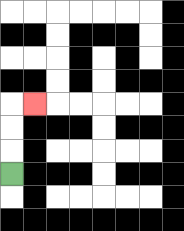{'start': '[0, 7]', 'end': '[1, 4]', 'path_directions': 'U,U,U,R', 'path_coordinates': '[[0, 7], [0, 6], [0, 5], [0, 4], [1, 4]]'}